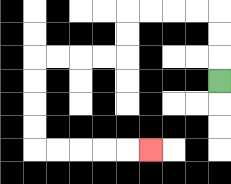{'start': '[9, 3]', 'end': '[6, 6]', 'path_directions': 'U,U,U,L,L,L,L,D,D,L,L,L,L,D,D,D,D,R,R,R,R,R', 'path_coordinates': '[[9, 3], [9, 2], [9, 1], [9, 0], [8, 0], [7, 0], [6, 0], [5, 0], [5, 1], [5, 2], [4, 2], [3, 2], [2, 2], [1, 2], [1, 3], [1, 4], [1, 5], [1, 6], [2, 6], [3, 6], [4, 6], [5, 6], [6, 6]]'}